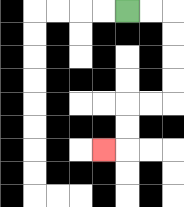{'start': '[5, 0]', 'end': '[4, 6]', 'path_directions': 'R,R,D,D,D,D,L,L,D,D,L', 'path_coordinates': '[[5, 0], [6, 0], [7, 0], [7, 1], [7, 2], [7, 3], [7, 4], [6, 4], [5, 4], [5, 5], [5, 6], [4, 6]]'}